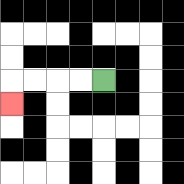{'start': '[4, 3]', 'end': '[0, 4]', 'path_directions': 'L,L,L,L,D', 'path_coordinates': '[[4, 3], [3, 3], [2, 3], [1, 3], [0, 3], [0, 4]]'}